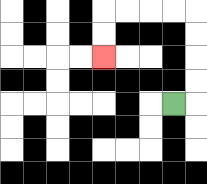{'start': '[7, 4]', 'end': '[4, 2]', 'path_directions': 'R,U,U,U,U,L,L,L,L,D,D', 'path_coordinates': '[[7, 4], [8, 4], [8, 3], [8, 2], [8, 1], [8, 0], [7, 0], [6, 0], [5, 0], [4, 0], [4, 1], [4, 2]]'}